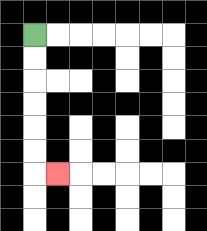{'start': '[1, 1]', 'end': '[2, 7]', 'path_directions': 'D,D,D,D,D,D,R', 'path_coordinates': '[[1, 1], [1, 2], [1, 3], [1, 4], [1, 5], [1, 6], [1, 7], [2, 7]]'}